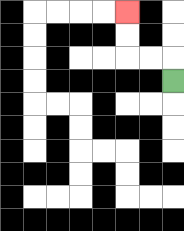{'start': '[7, 3]', 'end': '[5, 0]', 'path_directions': 'U,L,L,U,U', 'path_coordinates': '[[7, 3], [7, 2], [6, 2], [5, 2], [5, 1], [5, 0]]'}